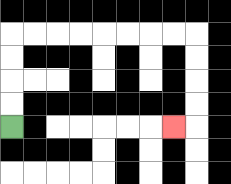{'start': '[0, 5]', 'end': '[7, 5]', 'path_directions': 'U,U,U,U,R,R,R,R,R,R,R,R,D,D,D,D,L', 'path_coordinates': '[[0, 5], [0, 4], [0, 3], [0, 2], [0, 1], [1, 1], [2, 1], [3, 1], [4, 1], [5, 1], [6, 1], [7, 1], [8, 1], [8, 2], [8, 3], [8, 4], [8, 5], [7, 5]]'}